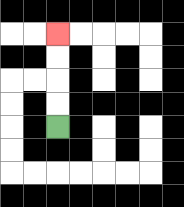{'start': '[2, 5]', 'end': '[2, 1]', 'path_directions': 'U,U,U,U', 'path_coordinates': '[[2, 5], [2, 4], [2, 3], [2, 2], [2, 1]]'}